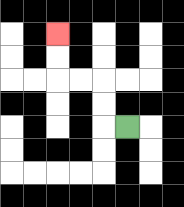{'start': '[5, 5]', 'end': '[2, 1]', 'path_directions': 'L,U,U,L,L,U,U', 'path_coordinates': '[[5, 5], [4, 5], [4, 4], [4, 3], [3, 3], [2, 3], [2, 2], [2, 1]]'}